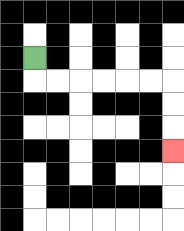{'start': '[1, 2]', 'end': '[7, 6]', 'path_directions': 'D,R,R,R,R,R,R,D,D,D', 'path_coordinates': '[[1, 2], [1, 3], [2, 3], [3, 3], [4, 3], [5, 3], [6, 3], [7, 3], [7, 4], [7, 5], [7, 6]]'}